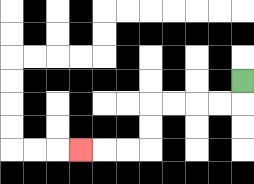{'start': '[10, 3]', 'end': '[3, 6]', 'path_directions': 'D,L,L,L,L,D,D,L,L,L', 'path_coordinates': '[[10, 3], [10, 4], [9, 4], [8, 4], [7, 4], [6, 4], [6, 5], [6, 6], [5, 6], [4, 6], [3, 6]]'}